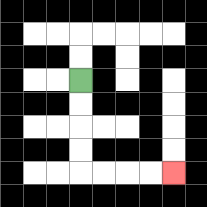{'start': '[3, 3]', 'end': '[7, 7]', 'path_directions': 'D,D,D,D,R,R,R,R', 'path_coordinates': '[[3, 3], [3, 4], [3, 5], [3, 6], [3, 7], [4, 7], [5, 7], [6, 7], [7, 7]]'}